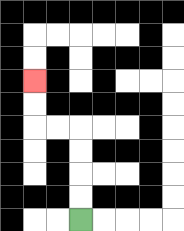{'start': '[3, 9]', 'end': '[1, 3]', 'path_directions': 'U,U,U,U,L,L,U,U', 'path_coordinates': '[[3, 9], [3, 8], [3, 7], [3, 6], [3, 5], [2, 5], [1, 5], [1, 4], [1, 3]]'}